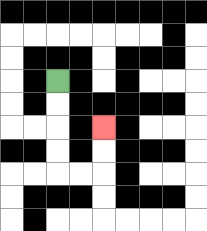{'start': '[2, 3]', 'end': '[4, 5]', 'path_directions': 'D,D,D,D,R,R,U,U', 'path_coordinates': '[[2, 3], [2, 4], [2, 5], [2, 6], [2, 7], [3, 7], [4, 7], [4, 6], [4, 5]]'}